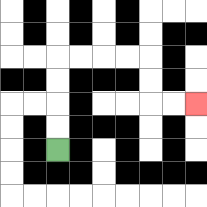{'start': '[2, 6]', 'end': '[8, 4]', 'path_directions': 'U,U,U,U,R,R,R,R,D,D,R,R', 'path_coordinates': '[[2, 6], [2, 5], [2, 4], [2, 3], [2, 2], [3, 2], [4, 2], [5, 2], [6, 2], [6, 3], [6, 4], [7, 4], [8, 4]]'}